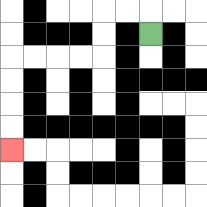{'start': '[6, 1]', 'end': '[0, 6]', 'path_directions': 'U,L,L,D,D,L,L,L,L,D,D,D,D', 'path_coordinates': '[[6, 1], [6, 0], [5, 0], [4, 0], [4, 1], [4, 2], [3, 2], [2, 2], [1, 2], [0, 2], [0, 3], [0, 4], [0, 5], [0, 6]]'}